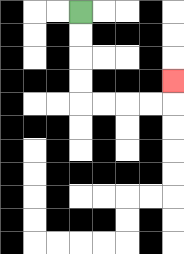{'start': '[3, 0]', 'end': '[7, 3]', 'path_directions': 'D,D,D,D,R,R,R,R,U', 'path_coordinates': '[[3, 0], [3, 1], [3, 2], [3, 3], [3, 4], [4, 4], [5, 4], [6, 4], [7, 4], [7, 3]]'}